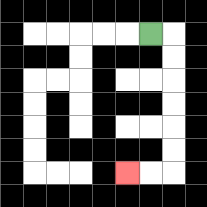{'start': '[6, 1]', 'end': '[5, 7]', 'path_directions': 'R,D,D,D,D,D,D,L,L', 'path_coordinates': '[[6, 1], [7, 1], [7, 2], [7, 3], [7, 4], [7, 5], [7, 6], [7, 7], [6, 7], [5, 7]]'}